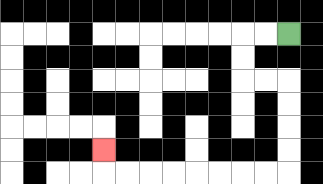{'start': '[12, 1]', 'end': '[4, 6]', 'path_directions': 'L,L,D,D,R,R,D,D,D,D,L,L,L,L,L,L,L,L,U', 'path_coordinates': '[[12, 1], [11, 1], [10, 1], [10, 2], [10, 3], [11, 3], [12, 3], [12, 4], [12, 5], [12, 6], [12, 7], [11, 7], [10, 7], [9, 7], [8, 7], [7, 7], [6, 7], [5, 7], [4, 7], [4, 6]]'}